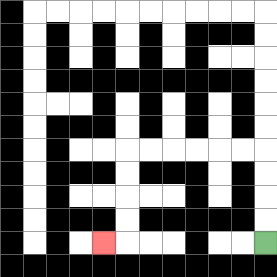{'start': '[11, 10]', 'end': '[4, 10]', 'path_directions': 'U,U,U,U,L,L,L,L,L,L,D,D,D,D,L', 'path_coordinates': '[[11, 10], [11, 9], [11, 8], [11, 7], [11, 6], [10, 6], [9, 6], [8, 6], [7, 6], [6, 6], [5, 6], [5, 7], [5, 8], [5, 9], [5, 10], [4, 10]]'}